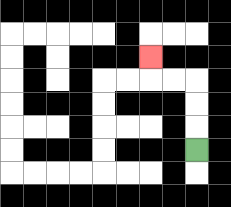{'start': '[8, 6]', 'end': '[6, 2]', 'path_directions': 'U,U,U,L,L,U', 'path_coordinates': '[[8, 6], [8, 5], [8, 4], [8, 3], [7, 3], [6, 3], [6, 2]]'}